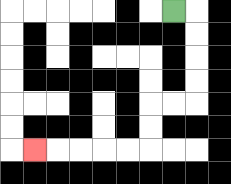{'start': '[7, 0]', 'end': '[1, 6]', 'path_directions': 'R,D,D,D,D,L,L,D,D,L,L,L,L,L', 'path_coordinates': '[[7, 0], [8, 0], [8, 1], [8, 2], [8, 3], [8, 4], [7, 4], [6, 4], [6, 5], [6, 6], [5, 6], [4, 6], [3, 6], [2, 6], [1, 6]]'}